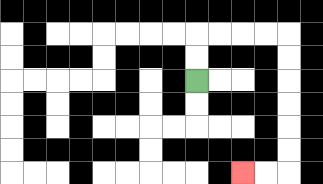{'start': '[8, 3]', 'end': '[10, 7]', 'path_directions': 'U,U,R,R,R,R,D,D,D,D,D,D,L,L', 'path_coordinates': '[[8, 3], [8, 2], [8, 1], [9, 1], [10, 1], [11, 1], [12, 1], [12, 2], [12, 3], [12, 4], [12, 5], [12, 6], [12, 7], [11, 7], [10, 7]]'}